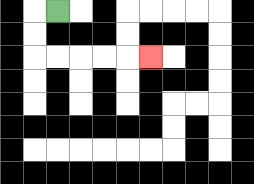{'start': '[2, 0]', 'end': '[6, 2]', 'path_directions': 'L,D,D,R,R,R,R,R', 'path_coordinates': '[[2, 0], [1, 0], [1, 1], [1, 2], [2, 2], [3, 2], [4, 2], [5, 2], [6, 2]]'}